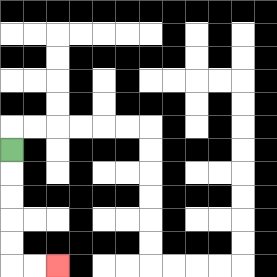{'start': '[0, 6]', 'end': '[2, 11]', 'path_directions': 'D,D,D,D,D,R,R', 'path_coordinates': '[[0, 6], [0, 7], [0, 8], [0, 9], [0, 10], [0, 11], [1, 11], [2, 11]]'}